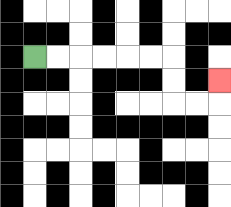{'start': '[1, 2]', 'end': '[9, 3]', 'path_directions': 'R,R,R,R,R,R,D,D,R,R,U', 'path_coordinates': '[[1, 2], [2, 2], [3, 2], [4, 2], [5, 2], [6, 2], [7, 2], [7, 3], [7, 4], [8, 4], [9, 4], [9, 3]]'}